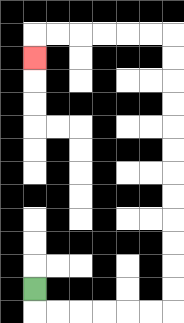{'start': '[1, 12]', 'end': '[1, 2]', 'path_directions': 'D,R,R,R,R,R,R,U,U,U,U,U,U,U,U,U,U,U,U,L,L,L,L,L,L,D', 'path_coordinates': '[[1, 12], [1, 13], [2, 13], [3, 13], [4, 13], [5, 13], [6, 13], [7, 13], [7, 12], [7, 11], [7, 10], [7, 9], [7, 8], [7, 7], [7, 6], [7, 5], [7, 4], [7, 3], [7, 2], [7, 1], [6, 1], [5, 1], [4, 1], [3, 1], [2, 1], [1, 1], [1, 2]]'}